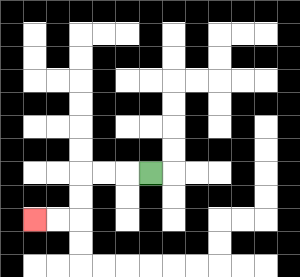{'start': '[6, 7]', 'end': '[1, 9]', 'path_directions': 'L,L,L,D,D,L,L', 'path_coordinates': '[[6, 7], [5, 7], [4, 7], [3, 7], [3, 8], [3, 9], [2, 9], [1, 9]]'}